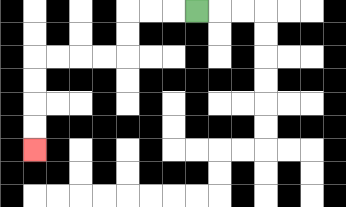{'start': '[8, 0]', 'end': '[1, 6]', 'path_directions': 'L,L,L,D,D,L,L,L,L,D,D,D,D', 'path_coordinates': '[[8, 0], [7, 0], [6, 0], [5, 0], [5, 1], [5, 2], [4, 2], [3, 2], [2, 2], [1, 2], [1, 3], [1, 4], [1, 5], [1, 6]]'}